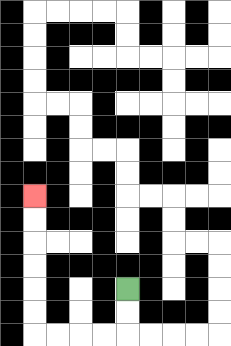{'start': '[5, 12]', 'end': '[1, 8]', 'path_directions': 'D,D,L,L,L,L,U,U,U,U,U,U', 'path_coordinates': '[[5, 12], [5, 13], [5, 14], [4, 14], [3, 14], [2, 14], [1, 14], [1, 13], [1, 12], [1, 11], [1, 10], [1, 9], [1, 8]]'}